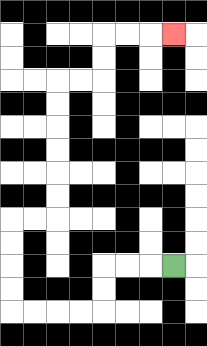{'start': '[7, 11]', 'end': '[7, 1]', 'path_directions': 'L,L,L,D,D,L,L,L,L,U,U,U,U,R,R,U,U,U,U,U,U,R,R,U,U,R,R,R', 'path_coordinates': '[[7, 11], [6, 11], [5, 11], [4, 11], [4, 12], [4, 13], [3, 13], [2, 13], [1, 13], [0, 13], [0, 12], [0, 11], [0, 10], [0, 9], [1, 9], [2, 9], [2, 8], [2, 7], [2, 6], [2, 5], [2, 4], [2, 3], [3, 3], [4, 3], [4, 2], [4, 1], [5, 1], [6, 1], [7, 1]]'}